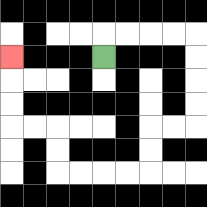{'start': '[4, 2]', 'end': '[0, 2]', 'path_directions': 'U,R,R,R,R,D,D,D,D,L,L,D,D,L,L,L,L,U,U,L,L,U,U,U', 'path_coordinates': '[[4, 2], [4, 1], [5, 1], [6, 1], [7, 1], [8, 1], [8, 2], [8, 3], [8, 4], [8, 5], [7, 5], [6, 5], [6, 6], [6, 7], [5, 7], [4, 7], [3, 7], [2, 7], [2, 6], [2, 5], [1, 5], [0, 5], [0, 4], [0, 3], [0, 2]]'}